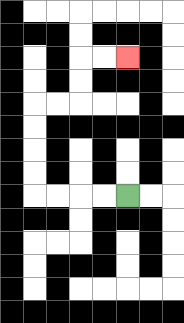{'start': '[5, 8]', 'end': '[5, 2]', 'path_directions': 'L,L,L,L,U,U,U,U,R,R,U,U,R,R', 'path_coordinates': '[[5, 8], [4, 8], [3, 8], [2, 8], [1, 8], [1, 7], [1, 6], [1, 5], [1, 4], [2, 4], [3, 4], [3, 3], [3, 2], [4, 2], [5, 2]]'}